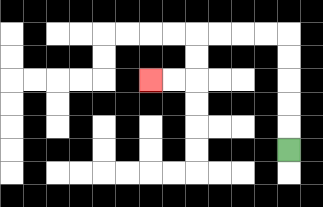{'start': '[12, 6]', 'end': '[6, 3]', 'path_directions': 'U,U,U,U,U,L,L,L,L,D,D,L,L', 'path_coordinates': '[[12, 6], [12, 5], [12, 4], [12, 3], [12, 2], [12, 1], [11, 1], [10, 1], [9, 1], [8, 1], [8, 2], [8, 3], [7, 3], [6, 3]]'}